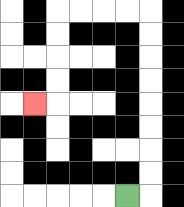{'start': '[5, 8]', 'end': '[1, 4]', 'path_directions': 'R,U,U,U,U,U,U,U,U,L,L,L,L,D,D,D,D,L', 'path_coordinates': '[[5, 8], [6, 8], [6, 7], [6, 6], [6, 5], [6, 4], [6, 3], [6, 2], [6, 1], [6, 0], [5, 0], [4, 0], [3, 0], [2, 0], [2, 1], [2, 2], [2, 3], [2, 4], [1, 4]]'}